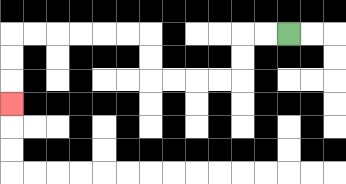{'start': '[12, 1]', 'end': '[0, 4]', 'path_directions': 'L,L,D,D,L,L,L,L,U,U,L,L,L,L,L,L,D,D,D', 'path_coordinates': '[[12, 1], [11, 1], [10, 1], [10, 2], [10, 3], [9, 3], [8, 3], [7, 3], [6, 3], [6, 2], [6, 1], [5, 1], [4, 1], [3, 1], [2, 1], [1, 1], [0, 1], [0, 2], [0, 3], [0, 4]]'}